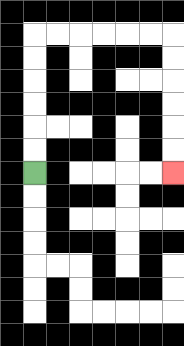{'start': '[1, 7]', 'end': '[7, 7]', 'path_directions': 'U,U,U,U,U,U,R,R,R,R,R,R,D,D,D,D,D,D', 'path_coordinates': '[[1, 7], [1, 6], [1, 5], [1, 4], [1, 3], [1, 2], [1, 1], [2, 1], [3, 1], [4, 1], [5, 1], [6, 1], [7, 1], [7, 2], [7, 3], [7, 4], [7, 5], [7, 6], [7, 7]]'}